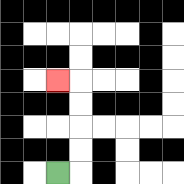{'start': '[2, 7]', 'end': '[2, 3]', 'path_directions': 'R,U,U,U,U,L', 'path_coordinates': '[[2, 7], [3, 7], [3, 6], [3, 5], [3, 4], [3, 3], [2, 3]]'}